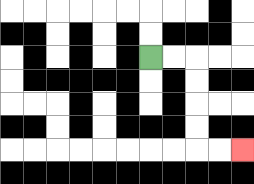{'start': '[6, 2]', 'end': '[10, 6]', 'path_directions': 'R,R,D,D,D,D,R,R', 'path_coordinates': '[[6, 2], [7, 2], [8, 2], [8, 3], [8, 4], [8, 5], [8, 6], [9, 6], [10, 6]]'}